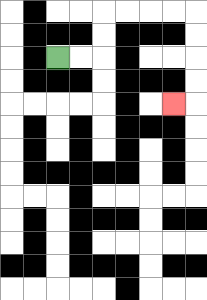{'start': '[2, 2]', 'end': '[7, 4]', 'path_directions': 'R,R,U,U,R,R,R,R,D,D,D,D,L', 'path_coordinates': '[[2, 2], [3, 2], [4, 2], [4, 1], [4, 0], [5, 0], [6, 0], [7, 0], [8, 0], [8, 1], [8, 2], [8, 3], [8, 4], [7, 4]]'}